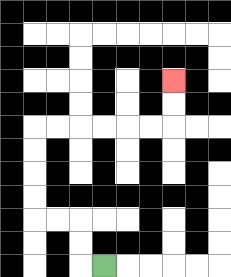{'start': '[4, 11]', 'end': '[7, 3]', 'path_directions': 'L,U,U,L,L,U,U,U,U,R,R,R,R,R,R,U,U', 'path_coordinates': '[[4, 11], [3, 11], [3, 10], [3, 9], [2, 9], [1, 9], [1, 8], [1, 7], [1, 6], [1, 5], [2, 5], [3, 5], [4, 5], [5, 5], [6, 5], [7, 5], [7, 4], [7, 3]]'}